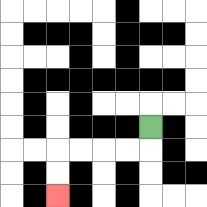{'start': '[6, 5]', 'end': '[2, 8]', 'path_directions': 'D,L,L,L,L,D,D', 'path_coordinates': '[[6, 5], [6, 6], [5, 6], [4, 6], [3, 6], [2, 6], [2, 7], [2, 8]]'}